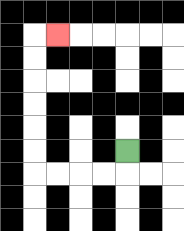{'start': '[5, 6]', 'end': '[2, 1]', 'path_directions': 'D,L,L,L,L,U,U,U,U,U,U,R', 'path_coordinates': '[[5, 6], [5, 7], [4, 7], [3, 7], [2, 7], [1, 7], [1, 6], [1, 5], [1, 4], [1, 3], [1, 2], [1, 1], [2, 1]]'}